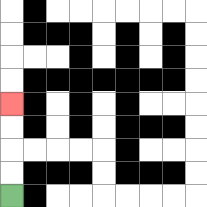{'start': '[0, 8]', 'end': '[0, 4]', 'path_directions': 'U,U,U,U', 'path_coordinates': '[[0, 8], [0, 7], [0, 6], [0, 5], [0, 4]]'}